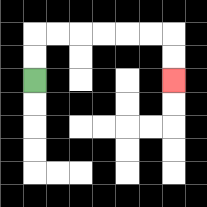{'start': '[1, 3]', 'end': '[7, 3]', 'path_directions': 'U,U,R,R,R,R,R,R,D,D', 'path_coordinates': '[[1, 3], [1, 2], [1, 1], [2, 1], [3, 1], [4, 1], [5, 1], [6, 1], [7, 1], [7, 2], [7, 3]]'}